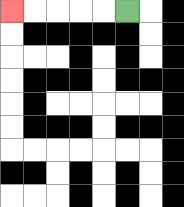{'start': '[5, 0]', 'end': '[0, 0]', 'path_directions': 'L,L,L,L,L', 'path_coordinates': '[[5, 0], [4, 0], [3, 0], [2, 0], [1, 0], [0, 0]]'}